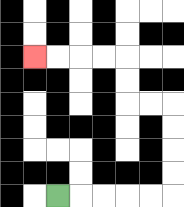{'start': '[2, 8]', 'end': '[1, 2]', 'path_directions': 'R,R,R,R,R,U,U,U,U,L,L,U,U,L,L,L,L', 'path_coordinates': '[[2, 8], [3, 8], [4, 8], [5, 8], [6, 8], [7, 8], [7, 7], [7, 6], [7, 5], [7, 4], [6, 4], [5, 4], [5, 3], [5, 2], [4, 2], [3, 2], [2, 2], [1, 2]]'}